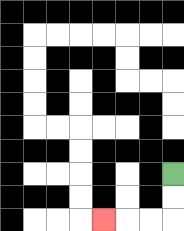{'start': '[7, 7]', 'end': '[4, 9]', 'path_directions': 'D,D,L,L,L', 'path_coordinates': '[[7, 7], [7, 8], [7, 9], [6, 9], [5, 9], [4, 9]]'}